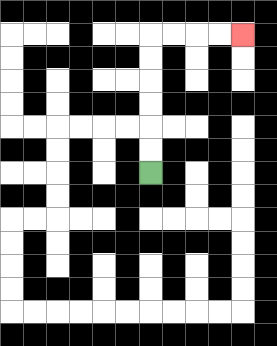{'start': '[6, 7]', 'end': '[10, 1]', 'path_directions': 'U,U,U,U,U,U,R,R,R,R', 'path_coordinates': '[[6, 7], [6, 6], [6, 5], [6, 4], [6, 3], [6, 2], [6, 1], [7, 1], [8, 1], [9, 1], [10, 1]]'}